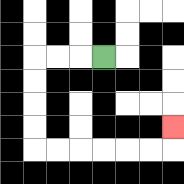{'start': '[4, 2]', 'end': '[7, 5]', 'path_directions': 'L,L,L,D,D,D,D,R,R,R,R,R,R,U', 'path_coordinates': '[[4, 2], [3, 2], [2, 2], [1, 2], [1, 3], [1, 4], [1, 5], [1, 6], [2, 6], [3, 6], [4, 6], [5, 6], [6, 6], [7, 6], [7, 5]]'}